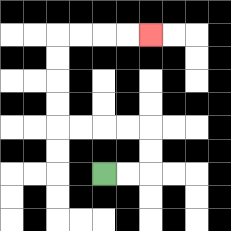{'start': '[4, 7]', 'end': '[6, 1]', 'path_directions': 'R,R,U,U,L,L,L,L,U,U,U,U,R,R,R,R', 'path_coordinates': '[[4, 7], [5, 7], [6, 7], [6, 6], [6, 5], [5, 5], [4, 5], [3, 5], [2, 5], [2, 4], [2, 3], [2, 2], [2, 1], [3, 1], [4, 1], [5, 1], [6, 1]]'}